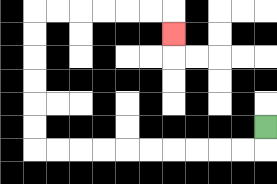{'start': '[11, 5]', 'end': '[7, 1]', 'path_directions': 'D,L,L,L,L,L,L,L,L,L,L,U,U,U,U,U,U,R,R,R,R,R,R,D', 'path_coordinates': '[[11, 5], [11, 6], [10, 6], [9, 6], [8, 6], [7, 6], [6, 6], [5, 6], [4, 6], [3, 6], [2, 6], [1, 6], [1, 5], [1, 4], [1, 3], [1, 2], [1, 1], [1, 0], [2, 0], [3, 0], [4, 0], [5, 0], [6, 0], [7, 0], [7, 1]]'}